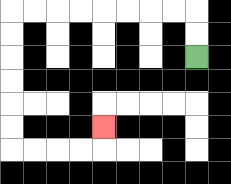{'start': '[8, 2]', 'end': '[4, 5]', 'path_directions': 'U,U,L,L,L,L,L,L,L,L,D,D,D,D,D,D,R,R,R,R,U', 'path_coordinates': '[[8, 2], [8, 1], [8, 0], [7, 0], [6, 0], [5, 0], [4, 0], [3, 0], [2, 0], [1, 0], [0, 0], [0, 1], [0, 2], [0, 3], [0, 4], [0, 5], [0, 6], [1, 6], [2, 6], [3, 6], [4, 6], [4, 5]]'}